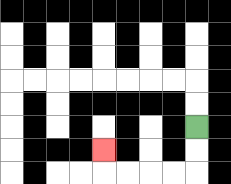{'start': '[8, 5]', 'end': '[4, 6]', 'path_directions': 'D,D,L,L,L,L,U', 'path_coordinates': '[[8, 5], [8, 6], [8, 7], [7, 7], [6, 7], [5, 7], [4, 7], [4, 6]]'}